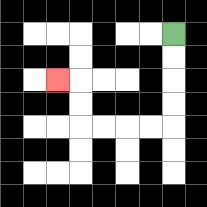{'start': '[7, 1]', 'end': '[2, 3]', 'path_directions': 'D,D,D,D,L,L,L,L,U,U,L', 'path_coordinates': '[[7, 1], [7, 2], [7, 3], [7, 4], [7, 5], [6, 5], [5, 5], [4, 5], [3, 5], [3, 4], [3, 3], [2, 3]]'}